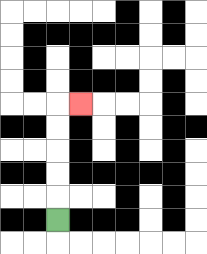{'start': '[2, 9]', 'end': '[3, 4]', 'path_directions': 'U,U,U,U,U,R', 'path_coordinates': '[[2, 9], [2, 8], [2, 7], [2, 6], [2, 5], [2, 4], [3, 4]]'}